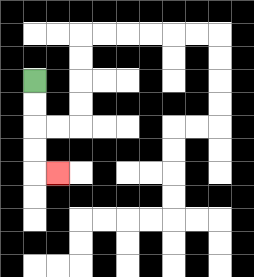{'start': '[1, 3]', 'end': '[2, 7]', 'path_directions': 'D,D,D,D,R', 'path_coordinates': '[[1, 3], [1, 4], [1, 5], [1, 6], [1, 7], [2, 7]]'}